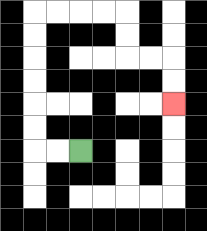{'start': '[3, 6]', 'end': '[7, 4]', 'path_directions': 'L,L,U,U,U,U,U,U,R,R,R,R,D,D,R,R,D,D', 'path_coordinates': '[[3, 6], [2, 6], [1, 6], [1, 5], [1, 4], [1, 3], [1, 2], [1, 1], [1, 0], [2, 0], [3, 0], [4, 0], [5, 0], [5, 1], [5, 2], [6, 2], [7, 2], [7, 3], [7, 4]]'}